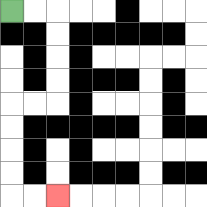{'start': '[0, 0]', 'end': '[2, 8]', 'path_directions': 'R,R,D,D,D,D,L,L,D,D,D,D,R,R', 'path_coordinates': '[[0, 0], [1, 0], [2, 0], [2, 1], [2, 2], [2, 3], [2, 4], [1, 4], [0, 4], [0, 5], [0, 6], [0, 7], [0, 8], [1, 8], [2, 8]]'}